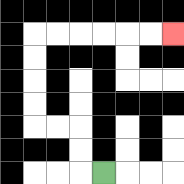{'start': '[4, 7]', 'end': '[7, 1]', 'path_directions': 'L,U,U,L,L,U,U,U,U,R,R,R,R,R,R', 'path_coordinates': '[[4, 7], [3, 7], [3, 6], [3, 5], [2, 5], [1, 5], [1, 4], [1, 3], [1, 2], [1, 1], [2, 1], [3, 1], [4, 1], [5, 1], [6, 1], [7, 1]]'}